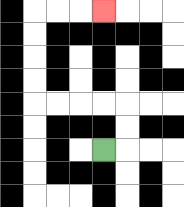{'start': '[4, 6]', 'end': '[4, 0]', 'path_directions': 'R,U,U,L,L,L,L,U,U,U,U,R,R,R', 'path_coordinates': '[[4, 6], [5, 6], [5, 5], [5, 4], [4, 4], [3, 4], [2, 4], [1, 4], [1, 3], [1, 2], [1, 1], [1, 0], [2, 0], [3, 0], [4, 0]]'}